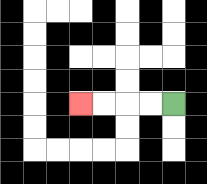{'start': '[7, 4]', 'end': '[3, 4]', 'path_directions': 'L,L,L,L', 'path_coordinates': '[[7, 4], [6, 4], [5, 4], [4, 4], [3, 4]]'}